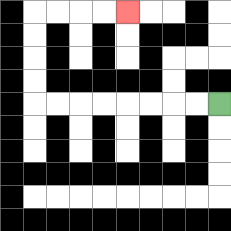{'start': '[9, 4]', 'end': '[5, 0]', 'path_directions': 'L,L,L,L,L,L,L,L,U,U,U,U,R,R,R,R', 'path_coordinates': '[[9, 4], [8, 4], [7, 4], [6, 4], [5, 4], [4, 4], [3, 4], [2, 4], [1, 4], [1, 3], [1, 2], [1, 1], [1, 0], [2, 0], [3, 0], [4, 0], [5, 0]]'}